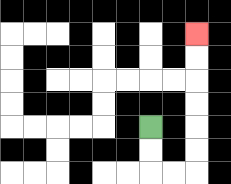{'start': '[6, 5]', 'end': '[8, 1]', 'path_directions': 'D,D,R,R,U,U,U,U,U,U', 'path_coordinates': '[[6, 5], [6, 6], [6, 7], [7, 7], [8, 7], [8, 6], [8, 5], [8, 4], [8, 3], [8, 2], [8, 1]]'}